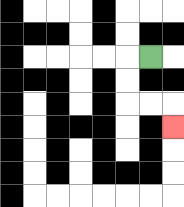{'start': '[6, 2]', 'end': '[7, 5]', 'path_directions': 'L,D,D,R,R,D', 'path_coordinates': '[[6, 2], [5, 2], [5, 3], [5, 4], [6, 4], [7, 4], [7, 5]]'}